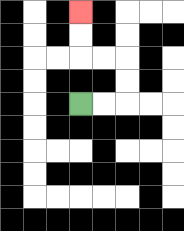{'start': '[3, 4]', 'end': '[3, 0]', 'path_directions': 'R,R,U,U,L,L,U,U', 'path_coordinates': '[[3, 4], [4, 4], [5, 4], [5, 3], [5, 2], [4, 2], [3, 2], [3, 1], [3, 0]]'}